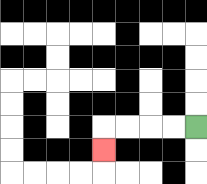{'start': '[8, 5]', 'end': '[4, 6]', 'path_directions': 'L,L,L,L,D', 'path_coordinates': '[[8, 5], [7, 5], [6, 5], [5, 5], [4, 5], [4, 6]]'}